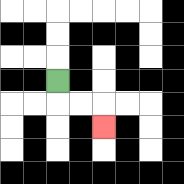{'start': '[2, 3]', 'end': '[4, 5]', 'path_directions': 'D,R,R,D', 'path_coordinates': '[[2, 3], [2, 4], [3, 4], [4, 4], [4, 5]]'}